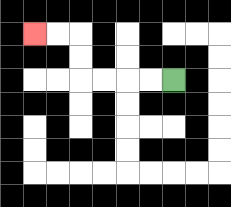{'start': '[7, 3]', 'end': '[1, 1]', 'path_directions': 'L,L,L,L,U,U,L,L', 'path_coordinates': '[[7, 3], [6, 3], [5, 3], [4, 3], [3, 3], [3, 2], [3, 1], [2, 1], [1, 1]]'}